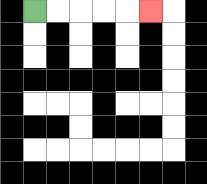{'start': '[1, 0]', 'end': '[6, 0]', 'path_directions': 'R,R,R,R,R', 'path_coordinates': '[[1, 0], [2, 0], [3, 0], [4, 0], [5, 0], [6, 0]]'}